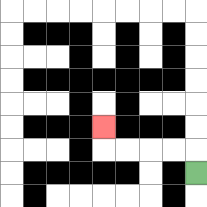{'start': '[8, 7]', 'end': '[4, 5]', 'path_directions': 'U,L,L,L,L,U', 'path_coordinates': '[[8, 7], [8, 6], [7, 6], [6, 6], [5, 6], [4, 6], [4, 5]]'}